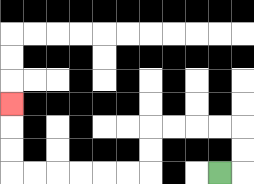{'start': '[9, 7]', 'end': '[0, 4]', 'path_directions': 'R,U,U,L,L,L,L,D,D,L,L,L,L,L,L,U,U,U', 'path_coordinates': '[[9, 7], [10, 7], [10, 6], [10, 5], [9, 5], [8, 5], [7, 5], [6, 5], [6, 6], [6, 7], [5, 7], [4, 7], [3, 7], [2, 7], [1, 7], [0, 7], [0, 6], [0, 5], [0, 4]]'}